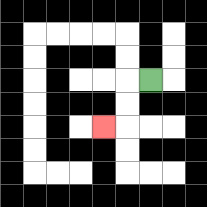{'start': '[6, 3]', 'end': '[4, 5]', 'path_directions': 'L,D,D,L', 'path_coordinates': '[[6, 3], [5, 3], [5, 4], [5, 5], [4, 5]]'}